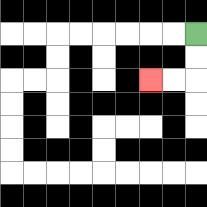{'start': '[8, 1]', 'end': '[6, 3]', 'path_directions': 'D,D,L,L', 'path_coordinates': '[[8, 1], [8, 2], [8, 3], [7, 3], [6, 3]]'}